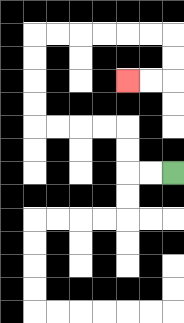{'start': '[7, 7]', 'end': '[5, 3]', 'path_directions': 'L,L,U,U,L,L,L,L,U,U,U,U,R,R,R,R,R,R,D,D,L,L', 'path_coordinates': '[[7, 7], [6, 7], [5, 7], [5, 6], [5, 5], [4, 5], [3, 5], [2, 5], [1, 5], [1, 4], [1, 3], [1, 2], [1, 1], [2, 1], [3, 1], [4, 1], [5, 1], [6, 1], [7, 1], [7, 2], [7, 3], [6, 3], [5, 3]]'}